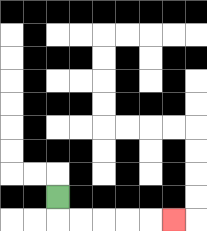{'start': '[2, 8]', 'end': '[7, 9]', 'path_directions': 'D,R,R,R,R,R', 'path_coordinates': '[[2, 8], [2, 9], [3, 9], [4, 9], [5, 9], [6, 9], [7, 9]]'}